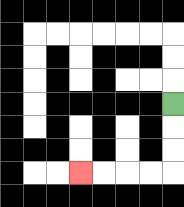{'start': '[7, 4]', 'end': '[3, 7]', 'path_directions': 'D,D,D,L,L,L,L', 'path_coordinates': '[[7, 4], [7, 5], [7, 6], [7, 7], [6, 7], [5, 7], [4, 7], [3, 7]]'}